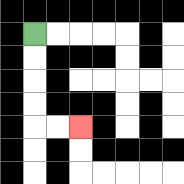{'start': '[1, 1]', 'end': '[3, 5]', 'path_directions': 'D,D,D,D,R,R', 'path_coordinates': '[[1, 1], [1, 2], [1, 3], [1, 4], [1, 5], [2, 5], [3, 5]]'}